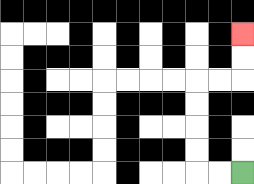{'start': '[10, 7]', 'end': '[10, 1]', 'path_directions': 'L,L,U,U,U,U,R,R,U,U', 'path_coordinates': '[[10, 7], [9, 7], [8, 7], [8, 6], [8, 5], [8, 4], [8, 3], [9, 3], [10, 3], [10, 2], [10, 1]]'}